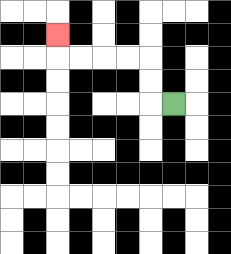{'start': '[7, 4]', 'end': '[2, 1]', 'path_directions': 'L,U,U,L,L,L,L,U', 'path_coordinates': '[[7, 4], [6, 4], [6, 3], [6, 2], [5, 2], [4, 2], [3, 2], [2, 2], [2, 1]]'}